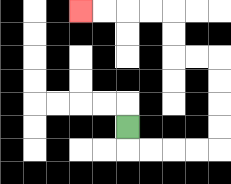{'start': '[5, 5]', 'end': '[3, 0]', 'path_directions': 'D,R,R,R,R,U,U,U,U,L,L,U,U,L,L,L,L', 'path_coordinates': '[[5, 5], [5, 6], [6, 6], [7, 6], [8, 6], [9, 6], [9, 5], [9, 4], [9, 3], [9, 2], [8, 2], [7, 2], [7, 1], [7, 0], [6, 0], [5, 0], [4, 0], [3, 0]]'}